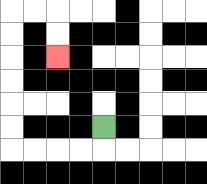{'start': '[4, 5]', 'end': '[2, 2]', 'path_directions': 'D,L,L,L,L,U,U,U,U,U,U,R,R,D,D', 'path_coordinates': '[[4, 5], [4, 6], [3, 6], [2, 6], [1, 6], [0, 6], [0, 5], [0, 4], [0, 3], [0, 2], [0, 1], [0, 0], [1, 0], [2, 0], [2, 1], [2, 2]]'}